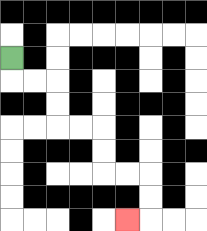{'start': '[0, 2]', 'end': '[5, 9]', 'path_directions': 'D,R,R,D,D,R,R,D,D,R,R,D,D,L', 'path_coordinates': '[[0, 2], [0, 3], [1, 3], [2, 3], [2, 4], [2, 5], [3, 5], [4, 5], [4, 6], [4, 7], [5, 7], [6, 7], [6, 8], [6, 9], [5, 9]]'}